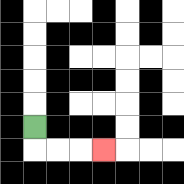{'start': '[1, 5]', 'end': '[4, 6]', 'path_directions': 'D,R,R,R', 'path_coordinates': '[[1, 5], [1, 6], [2, 6], [3, 6], [4, 6]]'}